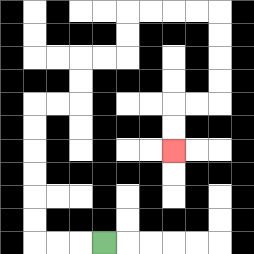{'start': '[4, 10]', 'end': '[7, 6]', 'path_directions': 'L,L,L,U,U,U,U,U,U,R,R,U,U,R,R,U,U,R,R,R,R,D,D,D,D,L,L,D,D', 'path_coordinates': '[[4, 10], [3, 10], [2, 10], [1, 10], [1, 9], [1, 8], [1, 7], [1, 6], [1, 5], [1, 4], [2, 4], [3, 4], [3, 3], [3, 2], [4, 2], [5, 2], [5, 1], [5, 0], [6, 0], [7, 0], [8, 0], [9, 0], [9, 1], [9, 2], [9, 3], [9, 4], [8, 4], [7, 4], [7, 5], [7, 6]]'}